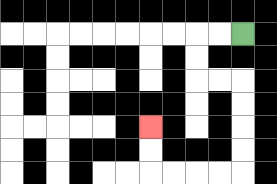{'start': '[10, 1]', 'end': '[6, 5]', 'path_directions': 'L,L,D,D,R,R,D,D,D,D,L,L,L,L,U,U', 'path_coordinates': '[[10, 1], [9, 1], [8, 1], [8, 2], [8, 3], [9, 3], [10, 3], [10, 4], [10, 5], [10, 6], [10, 7], [9, 7], [8, 7], [7, 7], [6, 7], [6, 6], [6, 5]]'}